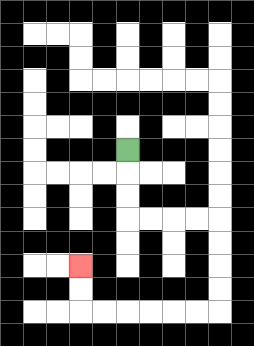{'start': '[5, 6]', 'end': '[3, 11]', 'path_directions': 'D,D,D,R,R,R,R,D,D,D,D,L,L,L,L,L,L,U,U', 'path_coordinates': '[[5, 6], [5, 7], [5, 8], [5, 9], [6, 9], [7, 9], [8, 9], [9, 9], [9, 10], [9, 11], [9, 12], [9, 13], [8, 13], [7, 13], [6, 13], [5, 13], [4, 13], [3, 13], [3, 12], [3, 11]]'}